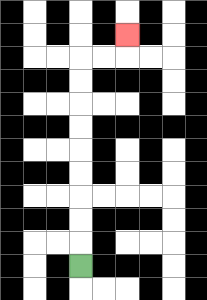{'start': '[3, 11]', 'end': '[5, 1]', 'path_directions': 'U,U,U,U,U,U,U,U,U,R,R,U', 'path_coordinates': '[[3, 11], [3, 10], [3, 9], [3, 8], [3, 7], [3, 6], [3, 5], [3, 4], [3, 3], [3, 2], [4, 2], [5, 2], [5, 1]]'}